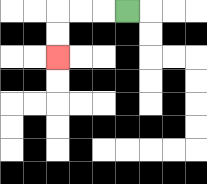{'start': '[5, 0]', 'end': '[2, 2]', 'path_directions': 'L,L,L,D,D', 'path_coordinates': '[[5, 0], [4, 0], [3, 0], [2, 0], [2, 1], [2, 2]]'}